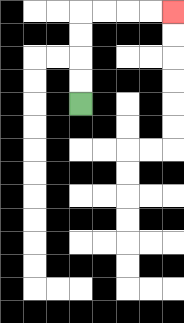{'start': '[3, 4]', 'end': '[7, 0]', 'path_directions': 'U,U,U,U,R,R,R,R', 'path_coordinates': '[[3, 4], [3, 3], [3, 2], [3, 1], [3, 0], [4, 0], [5, 0], [6, 0], [7, 0]]'}